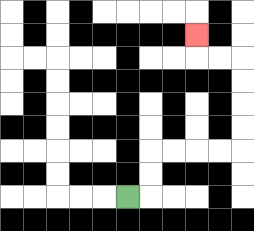{'start': '[5, 8]', 'end': '[8, 1]', 'path_directions': 'R,U,U,R,R,R,R,U,U,U,U,L,L,U', 'path_coordinates': '[[5, 8], [6, 8], [6, 7], [6, 6], [7, 6], [8, 6], [9, 6], [10, 6], [10, 5], [10, 4], [10, 3], [10, 2], [9, 2], [8, 2], [8, 1]]'}